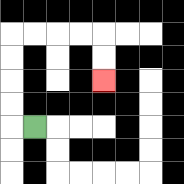{'start': '[1, 5]', 'end': '[4, 3]', 'path_directions': 'L,U,U,U,U,R,R,R,R,D,D', 'path_coordinates': '[[1, 5], [0, 5], [0, 4], [0, 3], [0, 2], [0, 1], [1, 1], [2, 1], [3, 1], [4, 1], [4, 2], [4, 3]]'}